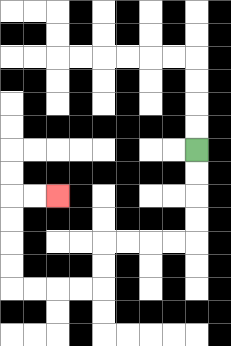{'start': '[8, 6]', 'end': '[2, 8]', 'path_directions': 'D,D,D,D,L,L,L,L,D,D,L,L,L,L,U,U,U,U,R,R', 'path_coordinates': '[[8, 6], [8, 7], [8, 8], [8, 9], [8, 10], [7, 10], [6, 10], [5, 10], [4, 10], [4, 11], [4, 12], [3, 12], [2, 12], [1, 12], [0, 12], [0, 11], [0, 10], [0, 9], [0, 8], [1, 8], [2, 8]]'}